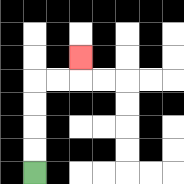{'start': '[1, 7]', 'end': '[3, 2]', 'path_directions': 'U,U,U,U,R,R,U', 'path_coordinates': '[[1, 7], [1, 6], [1, 5], [1, 4], [1, 3], [2, 3], [3, 3], [3, 2]]'}